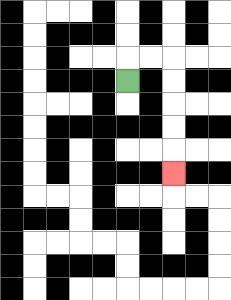{'start': '[5, 3]', 'end': '[7, 7]', 'path_directions': 'U,R,R,D,D,D,D,D', 'path_coordinates': '[[5, 3], [5, 2], [6, 2], [7, 2], [7, 3], [7, 4], [7, 5], [7, 6], [7, 7]]'}